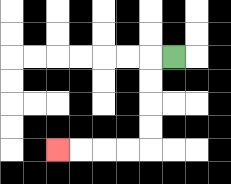{'start': '[7, 2]', 'end': '[2, 6]', 'path_directions': 'L,D,D,D,D,L,L,L,L', 'path_coordinates': '[[7, 2], [6, 2], [6, 3], [6, 4], [6, 5], [6, 6], [5, 6], [4, 6], [3, 6], [2, 6]]'}